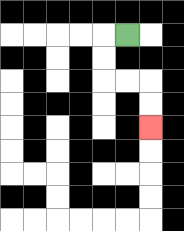{'start': '[5, 1]', 'end': '[6, 5]', 'path_directions': 'L,D,D,R,R,D,D', 'path_coordinates': '[[5, 1], [4, 1], [4, 2], [4, 3], [5, 3], [6, 3], [6, 4], [6, 5]]'}